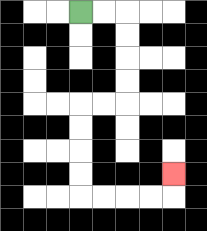{'start': '[3, 0]', 'end': '[7, 7]', 'path_directions': 'R,R,D,D,D,D,L,L,D,D,D,D,R,R,R,R,U', 'path_coordinates': '[[3, 0], [4, 0], [5, 0], [5, 1], [5, 2], [5, 3], [5, 4], [4, 4], [3, 4], [3, 5], [3, 6], [3, 7], [3, 8], [4, 8], [5, 8], [6, 8], [7, 8], [7, 7]]'}